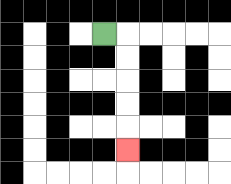{'start': '[4, 1]', 'end': '[5, 6]', 'path_directions': 'R,D,D,D,D,D', 'path_coordinates': '[[4, 1], [5, 1], [5, 2], [5, 3], [5, 4], [5, 5], [5, 6]]'}